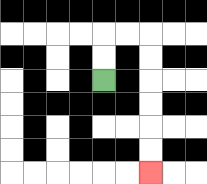{'start': '[4, 3]', 'end': '[6, 7]', 'path_directions': 'U,U,R,R,D,D,D,D,D,D', 'path_coordinates': '[[4, 3], [4, 2], [4, 1], [5, 1], [6, 1], [6, 2], [6, 3], [6, 4], [6, 5], [6, 6], [6, 7]]'}